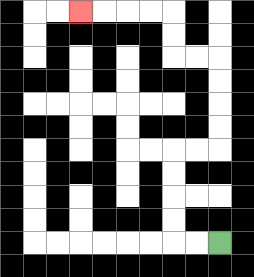{'start': '[9, 10]', 'end': '[3, 0]', 'path_directions': 'L,L,U,U,U,U,R,R,U,U,U,U,L,L,U,U,L,L,L,L', 'path_coordinates': '[[9, 10], [8, 10], [7, 10], [7, 9], [7, 8], [7, 7], [7, 6], [8, 6], [9, 6], [9, 5], [9, 4], [9, 3], [9, 2], [8, 2], [7, 2], [7, 1], [7, 0], [6, 0], [5, 0], [4, 0], [3, 0]]'}